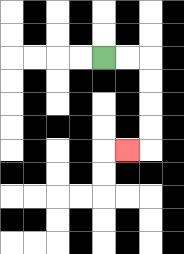{'start': '[4, 2]', 'end': '[5, 6]', 'path_directions': 'R,R,D,D,D,D,L', 'path_coordinates': '[[4, 2], [5, 2], [6, 2], [6, 3], [6, 4], [6, 5], [6, 6], [5, 6]]'}